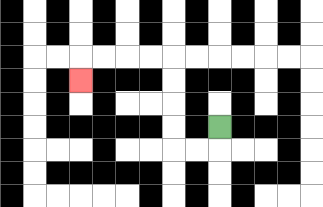{'start': '[9, 5]', 'end': '[3, 3]', 'path_directions': 'D,L,L,U,U,U,U,L,L,L,L,D', 'path_coordinates': '[[9, 5], [9, 6], [8, 6], [7, 6], [7, 5], [7, 4], [7, 3], [7, 2], [6, 2], [5, 2], [4, 2], [3, 2], [3, 3]]'}